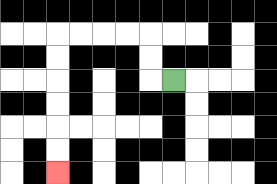{'start': '[7, 3]', 'end': '[2, 7]', 'path_directions': 'L,U,U,L,L,L,L,D,D,D,D,D,D', 'path_coordinates': '[[7, 3], [6, 3], [6, 2], [6, 1], [5, 1], [4, 1], [3, 1], [2, 1], [2, 2], [2, 3], [2, 4], [2, 5], [2, 6], [2, 7]]'}